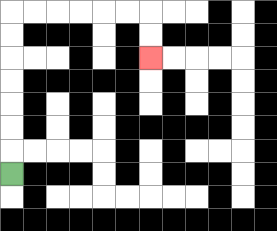{'start': '[0, 7]', 'end': '[6, 2]', 'path_directions': 'U,U,U,U,U,U,U,R,R,R,R,R,R,D,D', 'path_coordinates': '[[0, 7], [0, 6], [0, 5], [0, 4], [0, 3], [0, 2], [0, 1], [0, 0], [1, 0], [2, 0], [3, 0], [4, 0], [5, 0], [6, 0], [6, 1], [6, 2]]'}